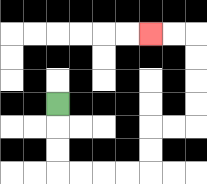{'start': '[2, 4]', 'end': '[6, 1]', 'path_directions': 'D,D,D,R,R,R,R,U,U,R,R,U,U,U,U,L,L', 'path_coordinates': '[[2, 4], [2, 5], [2, 6], [2, 7], [3, 7], [4, 7], [5, 7], [6, 7], [6, 6], [6, 5], [7, 5], [8, 5], [8, 4], [8, 3], [8, 2], [8, 1], [7, 1], [6, 1]]'}